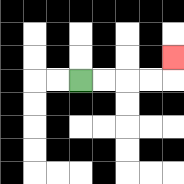{'start': '[3, 3]', 'end': '[7, 2]', 'path_directions': 'R,R,R,R,U', 'path_coordinates': '[[3, 3], [4, 3], [5, 3], [6, 3], [7, 3], [7, 2]]'}